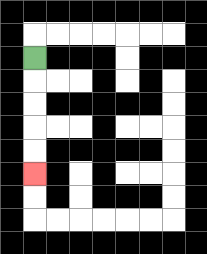{'start': '[1, 2]', 'end': '[1, 7]', 'path_directions': 'D,D,D,D,D', 'path_coordinates': '[[1, 2], [1, 3], [1, 4], [1, 5], [1, 6], [1, 7]]'}